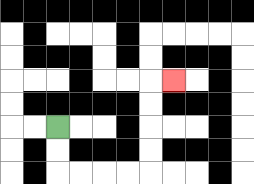{'start': '[2, 5]', 'end': '[7, 3]', 'path_directions': 'D,D,R,R,R,R,U,U,U,U,R', 'path_coordinates': '[[2, 5], [2, 6], [2, 7], [3, 7], [4, 7], [5, 7], [6, 7], [6, 6], [6, 5], [6, 4], [6, 3], [7, 3]]'}